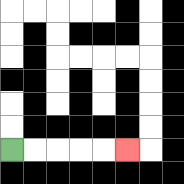{'start': '[0, 6]', 'end': '[5, 6]', 'path_directions': 'R,R,R,R,R', 'path_coordinates': '[[0, 6], [1, 6], [2, 6], [3, 6], [4, 6], [5, 6]]'}